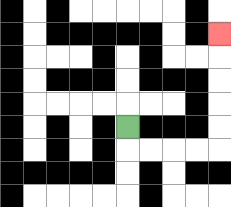{'start': '[5, 5]', 'end': '[9, 1]', 'path_directions': 'D,R,R,R,R,U,U,U,U,U', 'path_coordinates': '[[5, 5], [5, 6], [6, 6], [7, 6], [8, 6], [9, 6], [9, 5], [9, 4], [9, 3], [9, 2], [9, 1]]'}